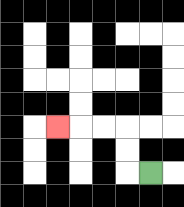{'start': '[6, 7]', 'end': '[2, 5]', 'path_directions': 'L,U,U,L,L,L', 'path_coordinates': '[[6, 7], [5, 7], [5, 6], [5, 5], [4, 5], [3, 5], [2, 5]]'}